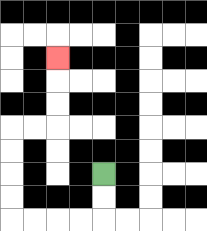{'start': '[4, 7]', 'end': '[2, 2]', 'path_directions': 'D,D,L,L,L,L,U,U,U,U,R,R,U,U,U', 'path_coordinates': '[[4, 7], [4, 8], [4, 9], [3, 9], [2, 9], [1, 9], [0, 9], [0, 8], [0, 7], [0, 6], [0, 5], [1, 5], [2, 5], [2, 4], [2, 3], [2, 2]]'}